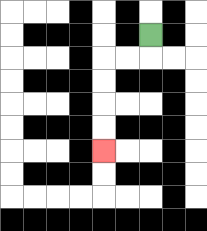{'start': '[6, 1]', 'end': '[4, 6]', 'path_directions': 'D,L,L,D,D,D,D', 'path_coordinates': '[[6, 1], [6, 2], [5, 2], [4, 2], [4, 3], [4, 4], [4, 5], [4, 6]]'}